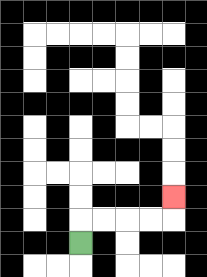{'start': '[3, 10]', 'end': '[7, 8]', 'path_directions': 'U,R,R,R,R,U', 'path_coordinates': '[[3, 10], [3, 9], [4, 9], [5, 9], [6, 9], [7, 9], [7, 8]]'}